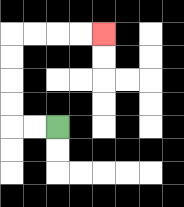{'start': '[2, 5]', 'end': '[4, 1]', 'path_directions': 'L,L,U,U,U,U,R,R,R,R', 'path_coordinates': '[[2, 5], [1, 5], [0, 5], [0, 4], [0, 3], [0, 2], [0, 1], [1, 1], [2, 1], [3, 1], [4, 1]]'}